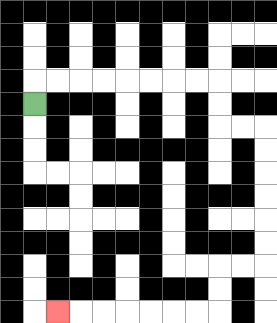{'start': '[1, 4]', 'end': '[2, 13]', 'path_directions': 'U,R,R,R,R,R,R,R,R,D,D,R,R,D,D,D,D,D,D,L,L,D,D,L,L,L,L,L,L,L', 'path_coordinates': '[[1, 4], [1, 3], [2, 3], [3, 3], [4, 3], [5, 3], [6, 3], [7, 3], [8, 3], [9, 3], [9, 4], [9, 5], [10, 5], [11, 5], [11, 6], [11, 7], [11, 8], [11, 9], [11, 10], [11, 11], [10, 11], [9, 11], [9, 12], [9, 13], [8, 13], [7, 13], [6, 13], [5, 13], [4, 13], [3, 13], [2, 13]]'}